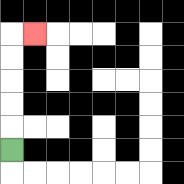{'start': '[0, 6]', 'end': '[1, 1]', 'path_directions': 'U,U,U,U,U,R', 'path_coordinates': '[[0, 6], [0, 5], [0, 4], [0, 3], [0, 2], [0, 1], [1, 1]]'}